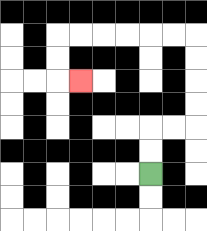{'start': '[6, 7]', 'end': '[3, 3]', 'path_directions': 'U,U,R,R,U,U,U,U,L,L,L,L,L,L,D,D,R', 'path_coordinates': '[[6, 7], [6, 6], [6, 5], [7, 5], [8, 5], [8, 4], [8, 3], [8, 2], [8, 1], [7, 1], [6, 1], [5, 1], [4, 1], [3, 1], [2, 1], [2, 2], [2, 3], [3, 3]]'}